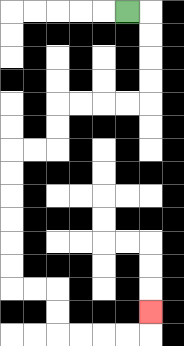{'start': '[5, 0]', 'end': '[6, 13]', 'path_directions': 'R,D,D,D,D,L,L,L,L,D,D,L,L,D,D,D,D,D,D,R,R,D,D,R,R,R,R,U', 'path_coordinates': '[[5, 0], [6, 0], [6, 1], [6, 2], [6, 3], [6, 4], [5, 4], [4, 4], [3, 4], [2, 4], [2, 5], [2, 6], [1, 6], [0, 6], [0, 7], [0, 8], [0, 9], [0, 10], [0, 11], [0, 12], [1, 12], [2, 12], [2, 13], [2, 14], [3, 14], [4, 14], [5, 14], [6, 14], [6, 13]]'}